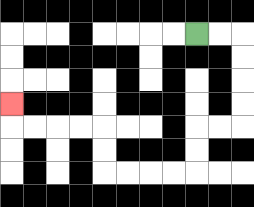{'start': '[8, 1]', 'end': '[0, 4]', 'path_directions': 'R,R,D,D,D,D,L,L,D,D,L,L,L,L,U,U,L,L,L,L,U', 'path_coordinates': '[[8, 1], [9, 1], [10, 1], [10, 2], [10, 3], [10, 4], [10, 5], [9, 5], [8, 5], [8, 6], [8, 7], [7, 7], [6, 7], [5, 7], [4, 7], [4, 6], [4, 5], [3, 5], [2, 5], [1, 5], [0, 5], [0, 4]]'}